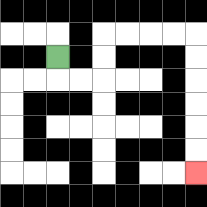{'start': '[2, 2]', 'end': '[8, 7]', 'path_directions': 'D,R,R,U,U,R,R,R,R,D,D,D,D,D,D', 'path_coordinates': '[[2, 2], [2, 3], [3, 3], [4, 3], [4, 2], [4, 1], [5, 1], [6, 1], [7, 1], [8, 1], [8, 2], [8, 3], [8, 4], [8, 5], [8, 6], [8, 7]]'}